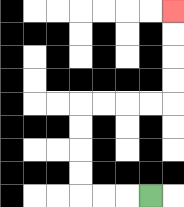{'start': '[6, 8]', 'end': '[7, 0]', 'path_directions': 'L,L,L,U,U,U,U,R,R,R,R,U,U,U,U', 'path_coordinates': '[[6, 8], [5, 8], [4, 8], [3, 8], [3, 7], [3, 6], [3, 5], [3, 4], [4, 4], [5, 4], [6, 4], [7, 4], [7, 3], [7, 2], [7, 1], [7, 0]]'}